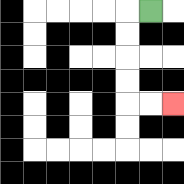{'start': '[6, 0]', 'end': '[7, 4]', 'path_directions': 'L,D,D,D,D,R,R', 'path_coordinates': '[[6, 0], [5, 0], [5, 1], [5, 2], [5, 3], [5, 4], [6, 4], [7, 4]]'}